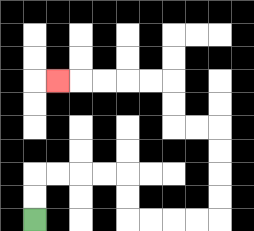{'start': '[1, 9]', 'end': '[2, 3]', 'path_directions': 'U,U,R,R,R,R,D,D,R,R,R,R,U,U,U,U,L,L,U,U,L,L,L,L,L', 'path_coordinates': '[[1, 9], [1, 8], [1, 7], [2, 7], [3, 7], [4, 7], [5, 7], [5, 8], [5, 9], [6, 9], [7, 9], [8, 9], [9, 9], [9, 8], [9, 7], [9, 6], [9, 5], [8, 5], [7, 5], [7, 4], [7, 3], [6, 3], [5, 3], [4, 3], [3, 3], [2, 3]]'}